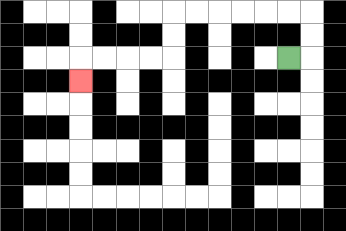{'start': '[12, 2]', 'end': '[3, 3]', 'path_directions': 'R,U,U,L,L,L,L,L,L,D,D,L,L,L,L,D', 'path_coordinates': '[[12, 2], [13, 2], [13, 1], [13, 0], [12, 0], [11, 0], [10, 0], [9, 0], [8, 0], [7, 0], [7, 1], [7, 2], [6, 2], [5, 2], [4, 2], [3, 2], [3, 3]]'}